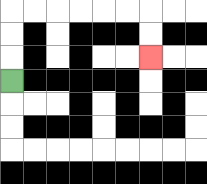{'start': '[0, 3]', 'end': '[6, 2]', 'path_directions': 'U,U,U,R,R,R,R,R,R,D,D', 'path_coordinates': '[[0, 3], [0, 2], [0, 1], [0, 0], [1, 0], [2, 0], [3, 0], [4, 0], [5, 0], [6, 0], [6, 1], [6, 2]]'}